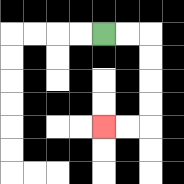{'start': '[4, 1]', 'end': '[4, 5]', 'path_directions': 'R,R,D,D,D,D,L,L', 'path_coordinates': '[[4, 1], [5, 1], [6, 1], [6, 2], [6, 3], [6, 4], [6, 5], [5, 5], [4, 5]]'}